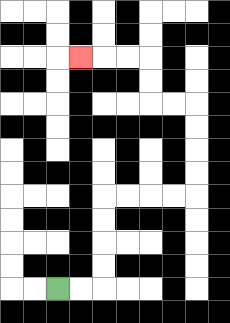{'start': '[2, 12]', 'end': '[3, 2]', 'path_directions': 'R,R,U,U,U,U,R,R,R,R,U,U,U,U,L,L,U,U,L,L,L', 'path_coordinates': '[[2, 12], [3, 12], [4, 12], [4, 11], [4, 10], [4, 9], [4, 8], [5, 8], [6, 8], [7, 8], [8, 8], [8, 7], [8, 6], [8, 5], [8, 4], [7, 4], [6, 4], [6, 3], [6, 2], [5, 2], [4, 2], [3, 2]]'}